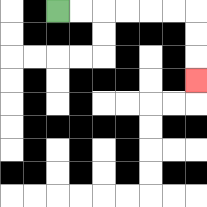{'start': '[2, 0]', 'end': '[8, 3]', 'path_directions': 'R,R,R,R,R,R,D,D,D', 'path_coordinates': '[[2, 0], [3, 0], [4, 0], [5, 0], [6, 0], [7, 0], [8, 0], [8, 1], [8, 2], [8, 3]]'}